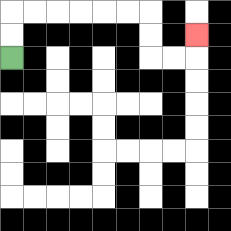{'start': '[0, 2]', 'end': '[8, 1]', 'path_directions': 'U,U,R,R,R,R,R,R,D,D,R,R,U', 'path_coordinates': '[[0, 2], [0, 1], [0, 0], [1, 0], [2, 0], [3, 0], [4, 0], [5, 0], [6, 0], [6, 1], [6, 2], [7, 2], [8, 2], [8, 1]]'}